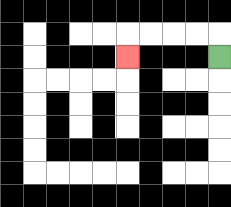{'start': '[9, 2]', 'end': '[5, 2]', 'path_directions': 'U,L,L,L,L,D', 'path_coordinates': '[[9, 2], [9, 1], [8, 1], [7, 1], [6, 1], [5, 1], [5, 2]]'}